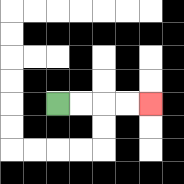{'start': '[2, 4]', 'end': '[6, 4]', 'path_directions': 'R,R,R,R', 'path_coordinates': '[[2, 4], [3, 4], [4, 4], [5, 4], [6, 4]]'}